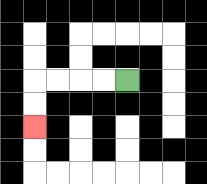{'start': '[5, 3]', 'end': '[1, 5]', 'path_directions': 'L,L,L,L,D,D', 'path_coordinates': '[[5, 3], [4, 3], [3, 3], [2, 3], [1, 3], [1, 4], [1, 5]]'}